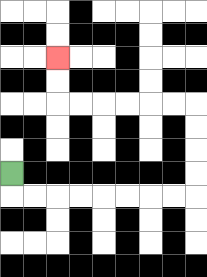{'start': '[0, 7]', 'end': '[2, 2]', 'path_directions': 'D,R,R,R,R,R,R,R,R,U,U,U,U,L,L,L,L,L,L,U,U', 'path_coordinates': '[[0, 7], [0, 8], [1, 8], [2, 8], [3, 8], [4, 8], [5, 8], [6, 8], [7, 8], [8, 8], [8, 7], [8, 6], [8, 5], [8, 4], [7, 4], [6, 4], [5, 4], [4, 4], [3, 4], [2, 4], [2, 3], [2, 2]]'}